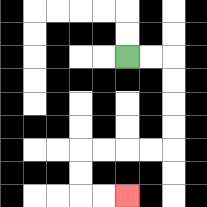{'start': '[5, 2]', 'end': '[5, 8]', 'path_directions': 'R,R,D,D,D,D,L,L,L,L,D,D,R,R', 'path_coordinates': '[[5, 2], [6, 2], [7, 2], [7, 3], [7, 4], [7, 5], [7, 6], [6, 6], [5, 6], [4, 6], [3, 6], [3, 7], [3, 8], [4, 8], [5, 8]]'}